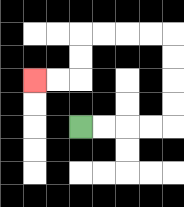{'start': '[3, 5]', 'end': '[1, 3]', 'path_directions': 'R,R,R,R,U,U,U,U,L,L,L,L,D,D,L,L', 'path_coordinates': '[[3, 5], [4, 5], [5, 5], [6, 5], [7, 5], [7, 4], [7, 3], [7, 2], [7, 1], [6, 1], [5, 1], [4, 1], [3, 1], [3, 2], [3, 3], [2, 3], [1, 3]]'}